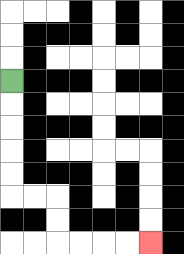{'start': '[0, 3]', 'end': '[6, 10]', 'path_directions': 'D,D,D,D,D,R,R,D,D,R,R,R,R', 'path_coordinates': '[[0, 3], [0, 4], [0, 5], [0, 6], [0, 7], [0, 8], [1, 8], [2, 8], [2, 9], [2, 10], [3, 10], [4, 10], [5, 10], [6, 10]]'}